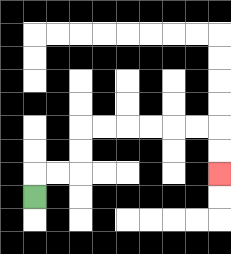{'start': '[1, 8]', 'end': '[9, 7]', 'path_directions': 'U,R,R,U,U,R,R,R,R,R,R,D,D', 'path_coordinates': '[[1, 8], [1, 7], [2, 7], [3, 7], [3, 6], [3, 5], [4, 5], [5, 5], [6, 5], [7, 5], [8, 5], [9, 5], [9, 6], [9, 7]]'}